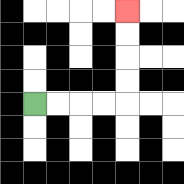{'start': '[1, 4]', 'end': '[5, 0]', 'path_directions': 'R,R,R,R,U,U,U,U', 'path_coordinates': '[[1, 4], [2, 4], [3, 4], [4, 4], [5, 4], [5, 3], [5, 2], [5, 1], [5, 0]]'}